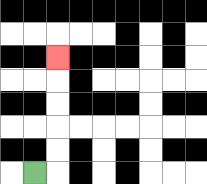{'start': '[1, 7]', 'end': '[2, 2]', 'path_directions': 'R,U,U,U,U,U', 'path_coordinates': '[[1, 7], [2, 7], [2, 6], [2, 5], [2, 4], [2, 3], [2, 2]]'}